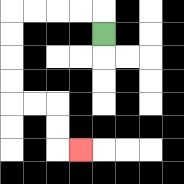{'start': '[4, 1]', 'end': '[3, 6]', 'path_directions': 'U,L,L,L,L,D,D,D,D,R,R,D,D,R', 'path_coordinates': '[[4, 1], [4, 0], [3, 0], [2, 0], [1, 0], [0, 0], [0, 1], [0, 2], [0, 3], [0, 4], [1, 4], [2, 4], [2, 5], [2, 6], [3, 6]]'}